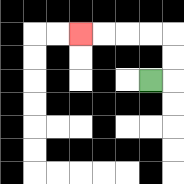{'start': '[6, 3]', 'end': '[3, 1]', 'path_directions': 'R,U,U,L,L,L,L', 'path_coordinates': '[[6, 3], [7, 3], [7, 2], [7, 1], [6, 1], [5, 1], [4, 1], [3, 1]]'}